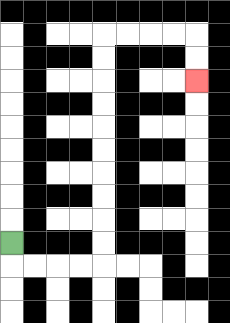{'start': '[0, 10]', 'end': '[8, 3]', 'path_directions': 'D,R,R,R,R,U,U,U,U,U,U,U,U,U,U,R,R,R,R,D,D', 'path_coordinates': '[[0, 10], [0, 11], [1, 11], [2, 11], [3, 11], [4, 11], [4, 10], [4, 9], [4, 8], [4, 7], [4, 6], [4, 5], [4, 4], [4, 3], [4, 2], [4, 1], [5, 1], [6, 1], [7, 1], [8, 1], [8, 2], [8, 3]]'}